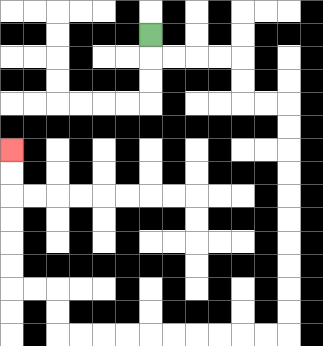{'start': '[6, 1]', 'end': '[0, 6]', 'path_directions': 'D,R,R,R,R,D,D,R,R,D,D,D,D,D,D,D,D,D,D,L,L,L,L,L,L,L,L,L,L,U,U,L,L,U,U,U,U,U,U', 'path_coordinates': '[[6, 1], [6, 2], [7, 2], [8, 2], [9, 2], [10, 2], [10, 3], [10, 4], [11, 4], [12, 4], [12, 5], [12, 6], [12, 7], [12, 8], [12, 9], [12, 10], [12, 11], [12, 12], [12, 13], [12, 14], [11, 14], [10, 14], [9, 14], [8, 14], [7, 14], [6, 14], [5, 14], [4, 14], [3, 14], [2, 14], [2, 13], [2, 12], [1, 12], [0, 12], [0, 11], [0, 10], [0, 9], [0, 8], [0, 7], [0, 6]]'}